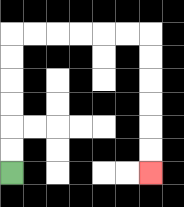{'start': '[0, 7]', 'end': '[6, 7]', 'path_directions': 'U,U,U,U,U,U,R,R,R,R,R,R,D,D,D,D,D,D', 'path_coordinates': '[[0, 7], [0, 6], [0, 5], [0, 4], [0, 3], [0, 2], [0, 1], [1, 1], [2, 1], [3, 1], [4, 1], [5, 1], [6, 1], [6, 2], [6, 3], [6, 4], [6, 5], [6, 6], [6, 7]]'}